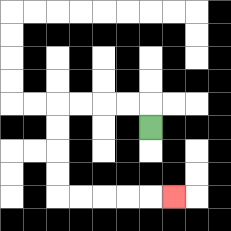{'start': '[6, 5]', 'end': '[7, 8]', 'path_directions': 'U,L,L,L,L,D,D,D,D,R,R,R,R,R', 'path_coordinates': '[[6, 5], [6, 4], [5, 4], [4, 4], [3, 4], [2, 4], [2, 5], [2, 6], [2, 7], [2, 8], [3, 8], [4, 8], [5, 8], [6, 8], [7, 8]]'}